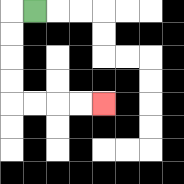{'start': '[1, 0]', 'end': '[4, 4]', 'path_directions': 'L,D,D,D,D,R,R,R,R', 'path_coordinates': '[[1, 0], [0, 0], [0, 1], [0, 2], [0, 3], [0, 4], [1, 4], [2, 4], [3, 4], [4, 4]]'}